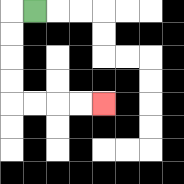{'start': '[1, 0]', 'end': '[4, 4]', 'path_directions': 'L,D,D,D,D,R,R,R,R', 'path_coordinates': '[[1, 0], [0, 0], [0, 1], [0, 2], [0, 3], [0, 4], [1, 4], [2, 4], [3, 4], [4, 4]]'}